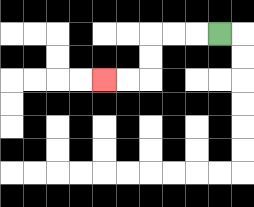{'start': '[9, 1]', 'end': '[4, 3]', 'path_directions': 'L,L,L,D,D,L,L', 'path_coordinates': '[[9, 1], [8, 1], [7, 1], [6, 1], [6, 2], [6, 3], [5, 3], [4, 3]]'}